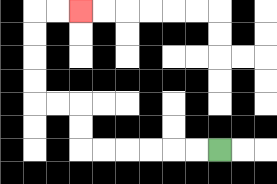{'start': '[9, 6]', 'end': '[3, 0]', 'path_directions': 'L,L,L,L,L,L,U,U,L,L,U,U,U,U,R,R', 'path_coordinates': '[[9, 6], [8, 6], [7, 6], [6, 6], [5, 6], [4, 6], [3, 6], [3, 5], [3, 4], [2, 4], [1, 4], [1, 3], [1, 2], [1, 1], [1, 0], [2, 0], [3, 0]]'}